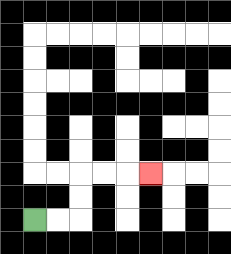{'start': '[1, 9]', 'end': '[6, 7]', 'path_directions': 'R,R,U,U,R,R,R', 'path_coordinates': '[[1, 9], [2, 9], [3, 9], [3, 8], [3, 7], [4, 7], [5, 7], [6, 7]]'}